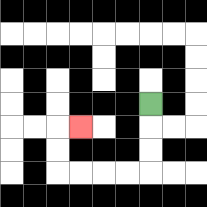{'start': '[6, 4]', 'end': '[3, 5]', 'path_directions': 'D,D,D,L,L,L,L,U,U,R', 'path_coordinates': '[[6, 4], [6, 5], [6, 6], [6, 7], [5, 7], [4, 7], [3, 7], [2, 7], [2, 6], [2, 5], [3, 5]]'}